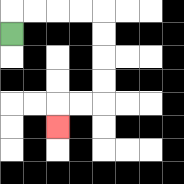{'start': '[0, 1]', 'end': '[2, 5]', 'path_directions': 'U,R,R,R,R,D,D,D,D,L,L,D', 'path_coordinates': '[[0, 1], [0, 0], [1, 0], [2, 0], [3, 0], [4, 0], [4, 1], [4, 2], [4, 3], [4, 4], [3, 4], [2, 4], [2, 5]]'}